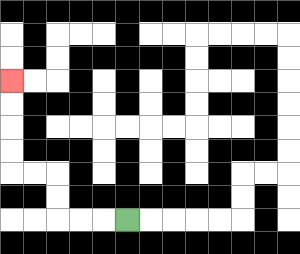{'start': '[5, 9]', 'end': '[0, 3]', 'path_directions': 'L,L,L,U,U,L,L,U,U,U,U', 'path_coordinates': '[[5, 9], [4, 9], [3, 9], [2, 9], [2, 8], [2, 7], [1, 7], [0, 7], [0, 6], [0, 5], [0, 4], [0, 3]]'}